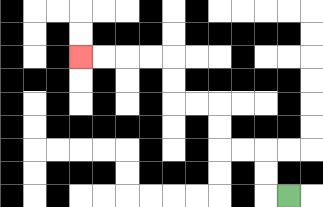{'start': '[12, 8]', 'end': '[3, 2]', 'path_directions': 'L,U,U,L,L,U,U,L,L,U,U,L,L,L,L', 'path_coordinates': '[[12, 8], [11, 8], [11, 7], [11, 6], [10, 6], [9, 6], [9, 5], [9, 4], [8, 4], [7, 4], [7, 3], [7, 2], [6, 2], [5, 2], [4, 2], [3, 2]]'}